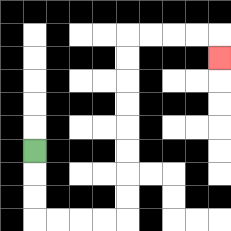{'start': '[1, 6]', 'end': '[9, 2]', 'path_directions': 'D,D,D,R,R,R,R,U,U,U,U,U,U,U,U,R,R,R,R,D', 'path_coordinates': '[[1, 6], [1, 7], [1, 8], [1, 9], [2, 9], [3, 9], [4, 9], [5, 9], [5, 8], [5, 7], [5, 6], [5, 5], [5, 4], [5, 3], [5, 2], [5, 1], [6, 1], [7, 1], [8, 1], [9, 1], [9, 2]]'}